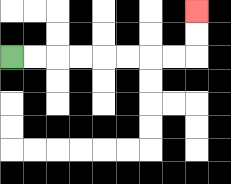{'start': '[0, 2]', 'end': '[8, 0]', 'path_directions': 'R,R,R,R,R,R,R,R,U,U', 'path_coordinates': '[[0, 2], [1, 2], [2, 2], [3, 2], [4, 2], [5, 2], [6, 2], [7, 2], [8, 2], [8, 1], [8, 0]]'}